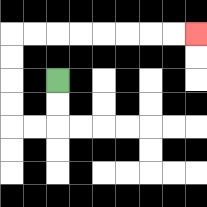{'start': '[2, 3]', 'end': '[8, 1]', 'path_directions': 'D,D,L,L,U,U,U,U,R,R,R,R,R,R,R,R', 'path_coordinates': '[[2, 3], [2, 4], [2, 5], [1, 5], [0, 5], [0, 4], [0, 3], [0, 2], [0, 1], [1, 1], [2, 1], [3, 1], [4, 1], [5, 1], [6, 1], [7, 1], [8, 1]]'}